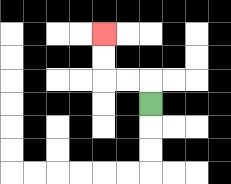{'start': '[6, 4]', 'end': '[4, 1]', 'path_directions': 'U,L,L,U,U', 'path_coordinates': '[[6, 4], [6, 3], [5, 3], [4, 3], [4, 2], [4, 1]]'}